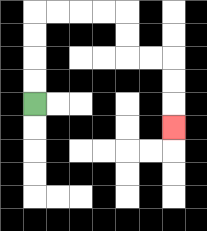{'start': '[1, 4]', 'end': '[7, 5]', 'path_directions': 'U,U,U,U,R,R,R,R,D,D,R,R,D,D,D', 'path_coordinates': '[[1, 4], [1, 3], [1, 2], [1, 1], [1, 0], [2, 0], [3, 0], [4, 0], [5, 0], [5, 1], [5, 2], [6, 2], [7, 2], [7, 3], [7, 4], [7, 5]]'}